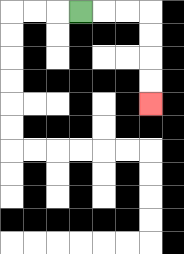{'start': '[3, 0]', 'end': '[6, 4]', 'path_directions': 'R,R,R,D,D,D,D', 'path_coordinates': '[[3, 0], [4, 0], [5, 0], [6, 0], [6, 1], [6, 2], [6, 3], [6, 4]]'}